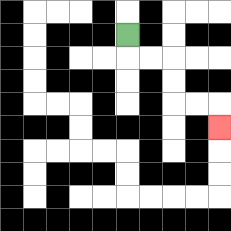{'start': '[5, 1]', 'end': '[9, 5]', 'path_directions': 'D,R,R,D,D,R,R,D', 'path_coordinates': '[[5, 1], [5, 2], [6, 2], [7, 2], [7, 3], [7, 4], [8, 4], [9, 4], [9, 5]]'}